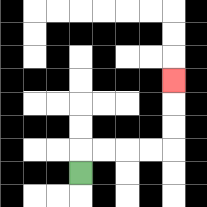{'start': '[3, 7]', 'end': '[7, 3]', 'path_directions': 'U,R,R,R,R,U,U,U', 'path_coordinates': '[[3, 7], [3, 6], [4, 6], [5, 6], [6, 6], [7, 6], [7, 5], [7, 4], [7, 3]]'}